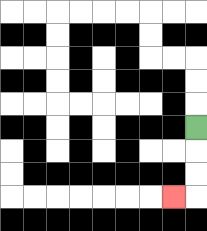{'start': '[8, 5]', 'end': '[7, 8]', 'path_directions': 'D,D,D,L', 'path_coordinates': '[[8, 5], [8, 6], [8, 7], [8, 8], [7, 8]]'}